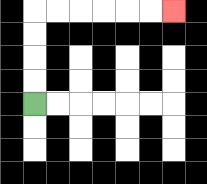{'start': '[1, 4]', 'end': '[7, 0]', 'path_directions': 'U,U,U,U,R,R,R,R,R,R', 'path_coordinates': '[[1, 4], [1, 3], [1, 2], [1, 1], [1, 0], [2, 0], [3, 0], [4, 0], [5, 0], [6, 0], [7, 0]]'}